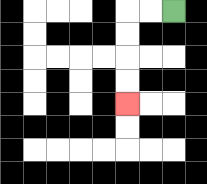{'start': '[7, 0]', 'end': '[5, 4]', 'path_directions': 'L,L,D,D,D,D', 'path_coordinates': '[[7, 0], [6, 0], [5, 0], [5, 1], [5, 2], [5, 3], [5, 4]]'}